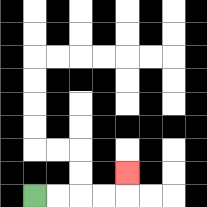{'start': '[1, 8]', 'end': '[5, 7]', 'path_directions': 'R,R,R,R,U', 'path_coordinates': '[[1, 8], [2, 8], [3, 8], [4, 8], [5, 8], [5, 7]]'}